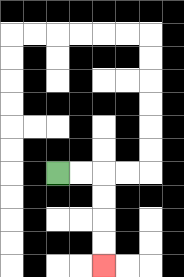{'start': '[2, 7]', 'end': '[4, 11]', 'path_directions': 'R,R,D,D,D,D', 'path_coordinates': '[[2, 7], [3, 7], [4, 7], [4, 8], [4, 9], [4, 10], [4, 11]]'}